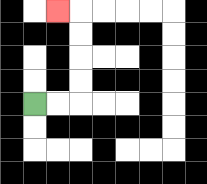{'start': '[1, 4]', 'end': '[2, 0]', 'path_directions': 'R,R,U,U,U,U,L', 'path_coordinates': '[[1, 4], [2, 4], [3, 4], [3, 3], [3, 2], [3, 1], [3, 0], [2, 0]]'}